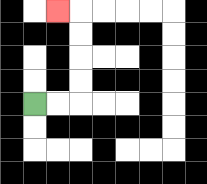{'start': '[1, 4]', 'end': '[2, 0]', 'path_directions': 'R,R,U,U,U,U,L', 'path_coordinates': '[[1, 4], [2, 4], [3, 4], [3, 3], [3, 2], [3, 1], [3, 0], [2, 0]]'}